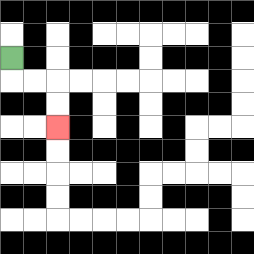{'start': '[0, 2]', 'end': '[2, 5]', 'path_directions': 'D,R,R,D,D', 'path_coordinates': '[[0, 2], [0, 3], [1, 3], [2, 3], [2, 4], [2, 5]]'}